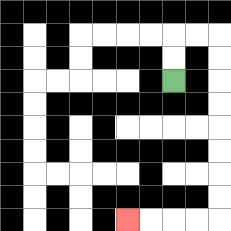{'start': '[7, 3]', 'end': '[5, 9]', 'path_directions': 'U,U,R,R,D,D,D,D,D,D,D,D,L,L,L,L', 'path_coordinates': '[[7, 3], [7, 2], [7, 1], [8, 1], [9, 1], [9, 2], [9, 3], [9, 4], [9, 5], [9, 6], [9, 7], [9, 8], [9, 9], [8, 9], [7, 9], [6, 9], [5, 9]]'}